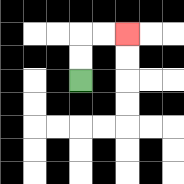{'start': '[3, 3]', 'end': '[5, 1]', 'path_directions': 'U,U,R,R', 'path_coordinates': '[[3, 3], [3, 2], [3, 1], [4, 1], [5, 1]]'}